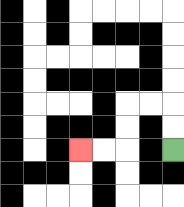{'start': '[7, 6]', 'end': '[3, 6]', 'path_directions': 'U,U,L,L,D,D,L,L', 'path_coordinates': '[[7, 6], [7, 5], [7, 4], [6, 4], [5, 4], [5, 5], [5, 6], [4, 6], [3, 6]]'}